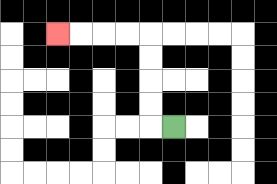{'start': '[7, 5]', 'end': '[2, 1]', 'path_directions': 'L,U,U,U,U,L,L,L,L', 'path_coordinates': '[[7, 5], [6, 5], [6, 4], [6, 3], [6, 2], [6, 1], [5, 1], [4, 1], [3, 1], [2, 1]]'}